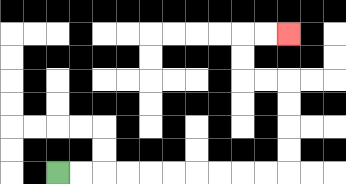{'start': '[2, 7]', 'end': '[12, 1]', 'path_directions': 'R,R,R,R,R,R,R,R,R,R,U,U,U,U,L,L,U,U,R,R', 'path_coordinates': '[[2, 7], [3, 7], [4, 7], [5, 7], [6, 7], [7, 7], [8, 7], [9, 7], [10, 7], [11, 7], [12, 7], [12, 6], [12, 5], [12, 4], [12, 3], [11, 3], [10, 3], [10, 2], [10, 1], [11, 1], [12, 1]]'}